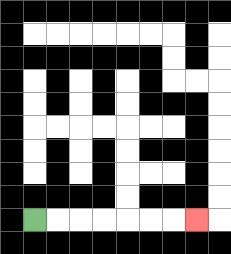{'start': '[1, 9]', 'end': '[8, 9]', 'path_directions': 'R,R,R,R,R,R,R', 'path_coordinates': '[[1, 9], [2, 9], [3, 9], [4, 9], [5, 9], [6, 9], [7, 9], [8, 9]]'}